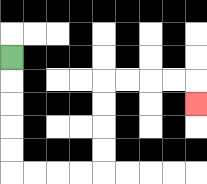{'start': '[0, 2]', 'end': '[8, 4]', 'path_directions': 'D,D,D,D,D,R,R,R,R,U,U,U,U,R,R,R,R,D', 'path_coordinates': '[[0, 2], [0, 3], [0, 4], [0, 5], [0, 6], [0, 7], [1, 7], [2, 7], [3, 7], [4, 7], [4, 6], [4, 5], [4, 4], [4, 3], [5, 3], [6, 3], [7, 3], [8, 3], [8, 4]]'}